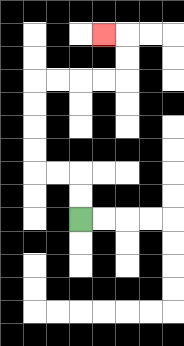{'start': '[3, 9]', 'end': '[4, 1]', 'path_directions': 'U,U,L,L,U,U,U,U,R,R,R,R,U,U,L', 'path_coordinates': '[[3, 9], [3, 8], [3, 7], [2, 7], [1, 7], [1, 6], [1, 5], [1, 4], [1, 3], [2, 3], [3, 3], [4, 3], [5, 3], [5, 2], [5, 1], [4, 1]]'}